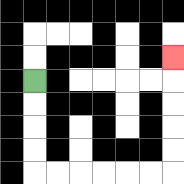{'start': '[1, 3]', 'end': '[7, 2]', 'path_directions': 'D,D,D,D,R,R,R,R,R,R,U,U,U,U,U', 'path_coordinates': '[[1, 3], [1, 4], [1, 5], [1, 6], [1, 7], [2, 7], [3, 7], [4, 7], [5, 7], [6, 7], [7, 7], [7, 6], [7, 5], [7, 4], [7, 3], [7, 2]]'}